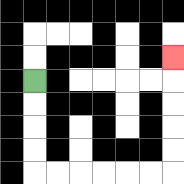{'start': '[1, 3]', 'end': '[7, 2]', 'path_directions': 'D,D,D,D,R,R,R,R,R,R,U,U,U,U,U', 'path_coordinates': '[[1, 3], [1, 4], [1, 5], [1, 6], [1, 7], [2, 7], [3, 7], [4, 7], [5, 7], [6, 7], [7, 7], [7, 6], [7, 5], [7, 4], [7, 3], [7, 2]]'}